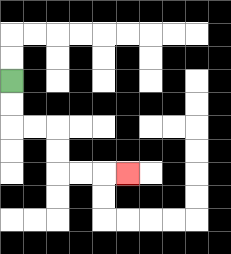{'start': '[0, 3]', 'end': '[5, 7]', 'path_directions': 'D,D,R,R,D,D,R,R,R', 'path_coordinates': '[[0, 3], [0, 4], [0, 5], [1, 5], [2, 5], [2, 6], [2, 7], [3, 7], [4, 7], [5, 7]]'}